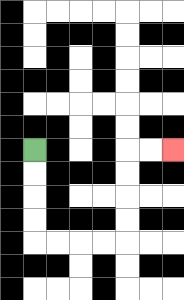{'start': '[1, 6]', 'end': '[7, 6]', 'path_directions': 'D,D,D,D,R,R,R,R,U,U,U,U,R,R', 'path_coordinates': '[[1, 6], [1, 7], [1, 8], [1, 9], [1, 10], [2, 10], [3, 10], [4, 10], [5, 10], [5, 9], [5, 8], [5, 7], [5, 6], [6, 6], [7, 6]]'}